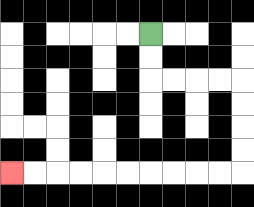{'start': '[6, 1]', 'end': '[0, 7]', 'path_directions': 'D,D,R,R,R,R,D,D,D,D,L,L,L,L,L,L,L,L,L,L', 'path_coordinates': '[[6, 1], [6, 2], [6, 3], [7, 3], [8, 3], [9, 3], [10, 3], [10, 4], [10, 5], [10, 6], [10, 7], [9, 7], [8, 7], [7, 7], [6, 7], [5, 7], [4, 7], [3, 7], [2, 7], [1, 7], [0, 7]]'}